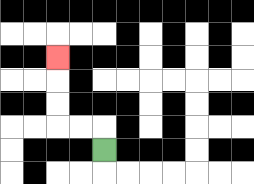{'start': '[4, 6]', 'end': '[2, 2]', 'path_directions': 'U,L,L,U,U,U', 'path_coordinates': '[[4, 6], [4, 5], [3, 5], [2, 5], [2, 4], [2, 3], [2, 2]]'}